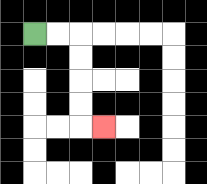{'start': '[1, 1]', 'end': '[4, 5]', 'path_directions': 'R,R,D,D,D,D,R', 'path_coordinates': '[[1, 1], [2, 1], [3, 1], [3, 2], [3, 3], [3, 4], [3, 5], [4, 5]]'}